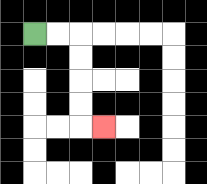{'start': '[1, 1]', 'end': '[4, 5]', 'path_directions': 'R,R,D,D,D,D,R', 'path_coordinates': '[[1, 1], [2, 1], [3, 1], [3, 2], [3, 3], [3, 4], [3, 5], [4, 5]]'}